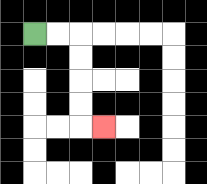{'start': '[1, 1]', 'end': '[4, 5]', 'path_directions': 'R,R,D,D,D,D,R', 'path_coordinates': '[[1, 1], [2, 1], [3, 1], [3, 2], [3, 3], [3, 4], [3, 5], [4, 5]]'}